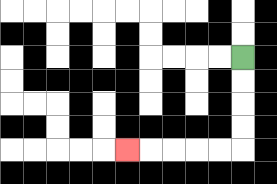{'start': '[10, 2]', 'end': '[5, 6]', 'path_directions': 'D,D,D,D,L,L,L,L,L', 'path_coordinates': '[[10, 2], [10, 3], [10, 4], [10, 5], [10, 6], [9, 6], [8, 6], [7, 6], [6, 6], [5, 6]]'}